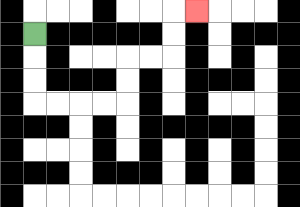{'start': '[1, 1]', 'end': '[8, 0]', 'path_directions': 'D,D,D,R,R,R,R,U,U,R,R,U,U,R', 'path_coordinates': '[[1, 1], [1, 2], [1, 3], [1, 4], [2, 4], [3, 4], [4, 4], [5, 4], [5, 3], [5, 2], [6, 2], [7, 2], [7, 1], [7, 0], [8, 0]]'}